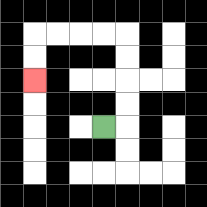{'start': '[4, 5]', 'end': '[1, 3]', 'path_directions': 'R,U,U,U,U,L,L,L,L,D,D', 'path_coordinates': '[[4, 5], [5, 5], [5, 4], [5, 3], [5, 2], [5, 1], [4, 1], [3, 1], [2, 1], [1, 1], [1, 2], [1, 3]]'}